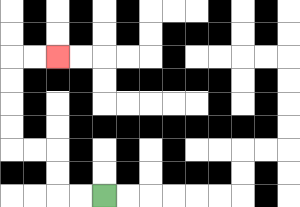{'start': '[4, 8]', 'end': '[2, 2]', 'path_directions': 'L,L,U,U,L,L,U,U,U,U,R,R', 'path_coordinates': '[[4, 8], [3, 8], [2, 8], [2, 7], [2, 6], [1, 6], [0, 6], [0, 5], [0, 4], [0, 3], [0, 2], [1, 2], [2, 2]]'}